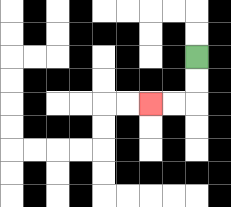{'start': '[8, 2]', 'end': '[6, 4]', 'path_directions': 'D,D,L,L', 'path_coordinates': '[[8, 2], [8, 3], [8, 4], [7, 4], [6, 4]]'}